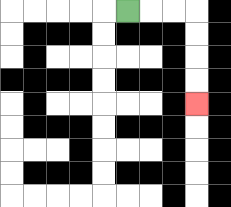{'start': '[5, 0]', 'end': '[8, 4]', 'path_directions': 'R,R,R,D,D,D,D', 'path_coordinates': '[[5, 0], [6, 0], [7, 0], [8, 0], [8, 1], [8, 2], [8, 3], [8, 4]]'}